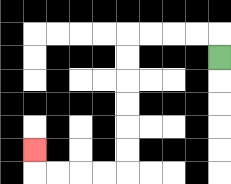{'start': '[9, 2]', 'end': '[1, 6]', 'path_directions': 'U,L,L,L,L,D,D,D,D,D,D,L,L,L,L,U', 'path_coordinates': '[[9, 2], [9, 1], [8, 1], [7, 1], [6, 1], [5, 1], [5, 2], [5, 3], [5, 4], [5, 5], [5, 6], [5, 7], [4, 7], [3, 7], [2, 7], [1, 7], [1, 6]]'}